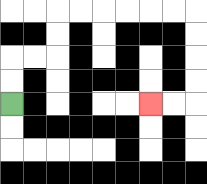{'start': '[0, 4]', 'end': '[6, 4]', 'path_directions': 'U,U,R,R,U,U,R,R,R,R,R,R,D,D,D,D,L,L', 'path_coordinates': '[[0, 4], [0, 3], [0, 2], [1, 2], [2, 2], [2, 1], [2, 0], [3, 0], [4, 0], [5, 0], [6, 0], [7, 0], [8, 0], [8, 1], [8, 2], [8, 3], [8, 4], [7, 4], [6, 4]]'}